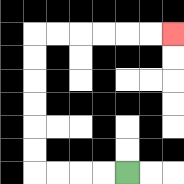{'start': '[5, 7]', 'end': '[7, 1]', 'path_directions': 'L,L,L,L,U,U,U,U,U,U,R,R,R,R,R,R', 'path_coordinates': '[[5, 7], [4, 7], [3, 7], [2, 7], [1, 7], [1, 6], [1, 5], [1, 4], [1, 3], [1, 2], [1, 1], [2, 1], [3, 1], [4, 1], [5, 1], [6, 1], [7, 1]]'}